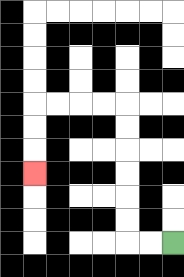{'start': '[7, 10]', 'end': '[1, 7]', 'path_directions': 'L,L,U,U,U,U,U,U,L,L,L,L,D,D,D', 'path_coordinates': '[[7, 10], [6, 10], [5, 10], [5, 9], [5, 8], [5, 7], [5, 6], [5, 5], [5, 4], [4, 4], [3, 4], [2, 4], [1, 4], [1, 5], [1, 6], [1, 7]]'}